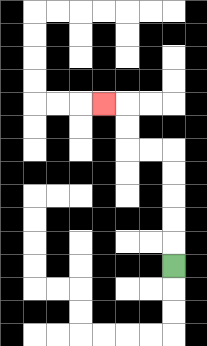{'start': '[7, 11]', 'end': '[4, 4]', 'path_directions': 'U,U,U,U,U,L,L,U,U,L', 'path_coordinates': '[[7, 11], [7, 10], [7, 9], [7, 8], [7, 7], [7, 6], [6, 6], [5, 6], [5, 5], [5, 4], [4, 4]]'}